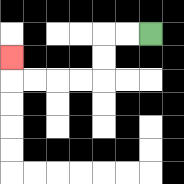{'start': '[6, 1]', 'end': '[0, 2]', 'path_directions': 'L,L,D,D,L,L,L,L,U', 'path_coordinates': '[[6, 1], [5, 1], [4, 1], [4, 2], [4, 3], [3, 3], [2, 3], [1, 3], [0, 3], [0, 2]]'}